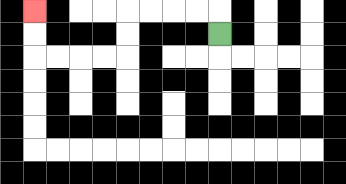{'start': '[9, 1]', 'end': '[1, 0]', 'path_directions': 'U,L,L,L,L,D,D,L,L,L,L,U,U', 'path_coordinates': '[[9, 1], [9, 0], [8, 0], [7, 0], [6, 0], [5, 0], [5, 1], [5, 2], [4, 2], [3, 2], [2, 2], [1, 2], [1, 1], [1, 0]]'}